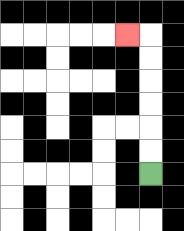{'start': '[6, 7]', 'end': '[5, 1]', 'path_directions': 'U,U,U,U,U,U,L', 'path_coordinates': '[[6, 7], [6, 6], [6, 5], [6, 4], [6, 3], [6, 2], [6, 1], [5, 1]]'}